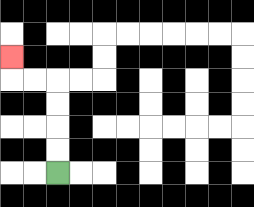{'start': '[2, 7]', 'end': '[0, 2]', 'path_directions': 'U,U,U,U,L,L,U', 'path_coordinates': '[[2, 7], [2, 6], [2, 5], [2, 4], [2, 3], [1, 3], [0, 3], [0, 2]]'}